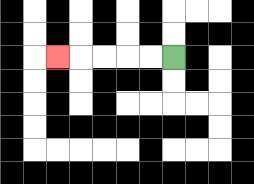{'start': '[7, 2]', 'end': '[2, 2]', 'path_directions': 'L,L,L,L,L', 'path_coordinates': '[[7, 2], [6, 2], [5, 2], [4, 2], [3, 2], [2, 2]]'}